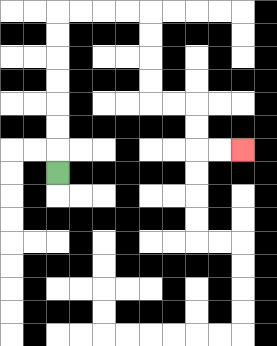{'start': '[2, 7]', 'end': '[10, 6]', 'path_directions': 'U,U,U,U,U,U,U,R,R,R,R,D,D,D,D,R,R,D,D,R,R', 'path_coordinates': '[[2, 7], [2, 6], [2, 5], [2, 4], [2, 3], [2, 2], [2, 1], [2, 0], [3, 0], [4, 0], [5, 0], [6, 0], [6, 1], [6, 2], [6, 3], [6, 4], [7, 4], [8, 4], [8, 5], [8, 6], [9, 6], [10, 6]]'}